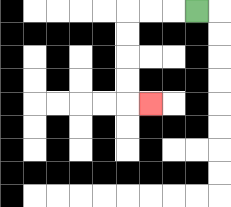{'start': '[8, 0]', 'end': '[6, 4]', 'path_directions': 'L,L,L,D,D,D,D,R', 'path_coordinates': '[[8, 0], [7, 0], [6, 0], [5, 0], [5, 1], [5, 2], [5, 3], [5, 4], [6, 4]]'}